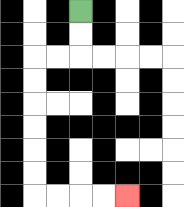{'start': '[3, 0]', 'end': '[5, 8]', 'path_directions': 'D,D,L,L,D,D,D,D,D,D,R,R,R,R', 'path_coordinates': '[[3, 0], [3, 1], [3, 2], [2, 2], [1, 2], [1, 3], [1, 4], [1, 5], [1, 6], [1, 7], [1, 8], [2, 8], [3, 8], [4, 8], [5, 8]]'}